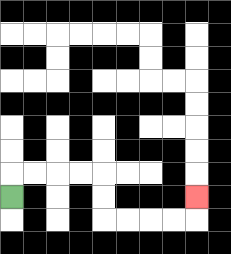{'start': '[0, 8]', 'end': '[8, 8]', 'path_directions': 'U,R,R,R,R,D,D,R,R,R,R,U', 'path_coordinates': '[[0, 8], [0, 7], [1, 7], [2, 7], [3, 7], [4, 7], [4, 8], [4, 9], [5, 9], [6, 9], [7, 9], [8, 9], [8, 8]]'}